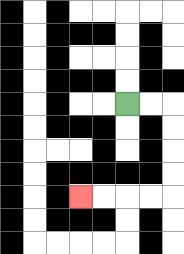{'start': '[5, 4]', 'end': '[3, 8]', 'path_directions': 'R,R,D,D,D,D,L,L,L,L', 'path_coordinates': '[[5, 4], [6, 4], [7, 4], [7, 5], [7, 6], [7, 7], [7, 8], [6, 8], [5, 8], [4, 8], [3, 8]]'}